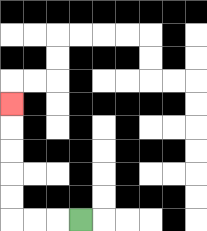{'start': '[3, 9]', 'end': '[0, 4]', 'path_directions': 'L,L,L,U,U,U,U,U', 'path_coordinates': '[[3, 9], [2, 9], [1, 9], [0, 9], [0, 8], [0, 7], [0, 6], [0, 5], [0, 4]]'}